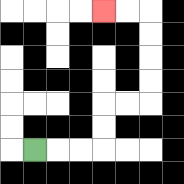{'start': '[1, 6]', 'end': '[4, 0]', 'path_directions': 'R,R,R,U,U,R,R,U,U,U,U,L,L', 'path_coordinates': '[[1, 6], [2, 6], [3, 6], [4, 6], [4, 5], [4, 4], [5, 4], [6, 4], [6, 3], [6, 2], [6, 1], [6, 0], [5, 0], [4, 0]]'}